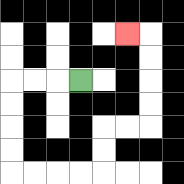{'start': '[3, 3]', 'end': '[5, 1]', 'path_directions': 'L,L,L,D,D,D,D,R,R,R,R,U,U,R,R,U,U,U,U,L', 'path_coordinates': '[[3, 3], [2, 3], [1, 3], [0, 3], [0, 4], [0, 5], [0, 6], [0, 7], [1, 7], [2, 7], [3, 7], [4, 7], [4, 6], [4, 5], [5, 5], [6, 5], [6, 4], [6, 3], [6, 2], [6, 1], [5, 1]]'}